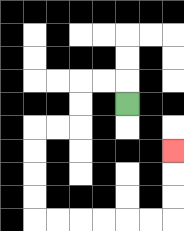{'start': '[5, 4]', 'end': '[7, 6]', 'path_directions': 'U,L,L,D,D,L,L,D,D,D,D,R,R,R,R,R,R,U,U,U', 'path_coordinates': '[[5, 4], [5, 3], [4, 3], [3, 3], [3, 4], [3, 5], [2, 5], [1, 5], [1, 6], [1, 7], [1, 8], [1, 9], [2, 9], [3, 9], [4, 9], [5, 9], [6, 9], [7, 9], [7, 8], [7, 7], [7, 6]]'}